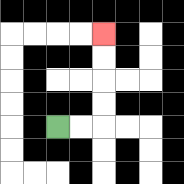{'start': '[2, 5]', 'end': '[4, 1]', 'path_directions': 'R,R,U,U,U,U', 'path_coordinates': '[[2, 5], [3, 5], [4, 5], [4, 4], [4, 3], [4, 2], [4, 1]]'}